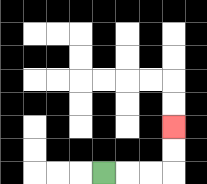{'start': '[4, 7]', 'end': '[7, 5]', 'path_directions': 'R,R,R,U,U', 'path_coordinates': '[[4, 7], [5, 7], [6, 7], [7, 7], [7, 6], [7, 5]]'}